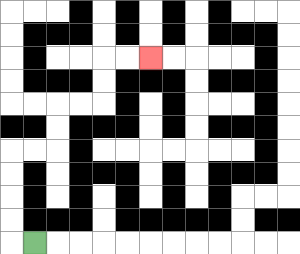{'start': '[1, 10]', 'end': '[6, 2]', 'path_directions': 'L,U,U,U,U,R,R,U,U,R,R,U,U,R,R', 'path_coordinates': '[[1, 10], [0, 10], [0, 9], [0, 8], [0, 7], [0, 6], [1, 6], [2, 6], [2, 5], [2, 4], [3, 4], [4, 4], [4, 3], [4, 2], [5, 2], [6, 2]]'}